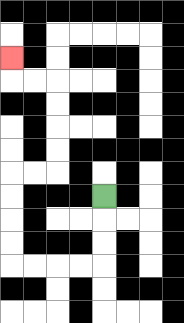{'start': '[4, 8]', 'end': '[0, 2]', 'path_directions': 'D,D,D,L,L,L,L,U,U,U,U,R,R,U,U,U,U,L,L,U', 'path_coordinates': '[[4, 8], [4, 9], [4, 10], [4, 11], [3, 11], [2, 11], [1, 11], [0, 11], [0, 10], [0, 9], [0, 8], [0, 7], [1, 7], [2, 7], [2, 6], [2, 5], [2, 4], [2, 3], [1, 3], [0, 3], [0, 2]]'}